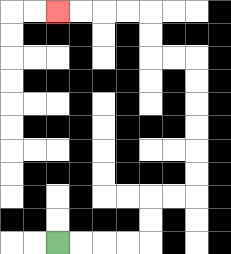{'start': '[2, 10]', 'end': '[2, 0]', 'path_directions': 'R,R,R,R,U,U,R,R,U,U,U,U,U,U,L,L,U,U,L,L,L,L', 'path_coordinates': '[[2, 10], [3, 10], [4, 10], [5, 10], [6, 10], [6, 9], [6, 8], [7, 8], [8, 8], [8, 7], [8, 6], [8, 5], [8, 4], [8, 3], [8, 2], [7, 2], [6, 2], [6, 1], [6, 0], [5, 0], [4, 0], [3, 0], [2, 0]]'}